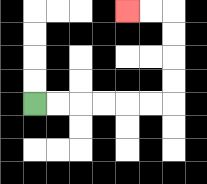{'start': '[1, 4]', 'end': '[5, 0]', 'path_directions': 'R,R,R,R,R,R,U,U,U,U,L,L', 'path_coordinates': '[[1, 4], [2, 4], [3, 4], [4, 4], [5, 4], [6, 4], [7, 4], [7, 3], [7, 2], [7, 1], [7, 0], [6, 0], [5, 0]]'}